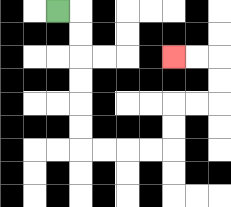{'start': '[2, 0]', 'end': '[7, 2]', 'path_directions': 'R,D,D,D,D,D,D,R,R,R,R,U,U,R,R,U,U,L,L', 'path_coordinates': '[[2, 0], [3, 0], [3, 1], [3, 2], [3, 3], [3, 4], [3, 5], [3, 6], [4, 6], [5, 6], [6, 6], [7, 6], [7, 5], [7, 4], [8, 4], [9, 4], [9, 3], [9, 2], [8, 2], [7, 2]]'}